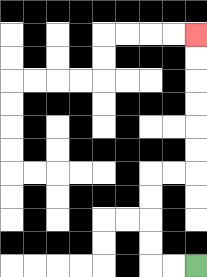{'start': '[8, 11]', 'end': '[8, 1]', 'path_directions': 'L,L,U,U,U,U,R,R,U,U,U,U,U,U', 'path_coordinates': '[[8, 11], [7, 11], [6, 11], [6, 10], [6, 9], [6, 8], [6, 7], [7, 7], [8, 7], [8, 6], [8, 5], [8, 4], [8, 3], [8, 2], [8, 1]]'}